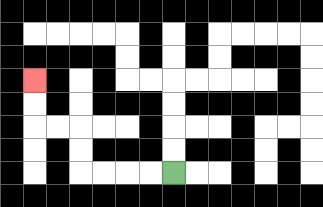{'start': '[7, 7]', 'end': '[1, 3]', 'path_directions': 'L,L,L,L,U,U,L,L,U,U', 'path_coordinates': '[[7, 7], [6, 7], [5, 7], [4, 7], [3, 7], [3, 6], [3, 5], [2, 5], [1, 5], [1, 4], [1, 3]]'}